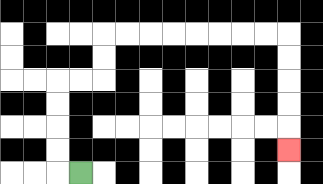{'start': '[3, 7]', 'end': '[12, 6]', 'path_directions': 'L,U,U,U,U,R,R,U,U,R,R,R,R,R,R,R,R,D,D,D,D,D', 'path_coordinates': '[[3, 7], [2, 7], [2, 6], [2, 5], [2, 4], [2, 3], [3, 3], [4, 3], [4, 2], [4, 1], [5, 1], [6, 1], [7, 1], [8, 1], [9, 1], [10, 1], [11, 1], [12, 1], [12, 2], [12, 3], [12, 4], [12, 5], [12, 6]]'}